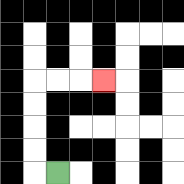{'start': '[2, 7]', 'end': '[4, 3]', 'path_directions': 'L,U,U,U,U,R,R,R', 'path_coordinates': '[[2, 7], [1, 7], [1, 6], [1, 5], [1, 4], [1, 3], [2, 3], [3, 3], [4, 3]]'}